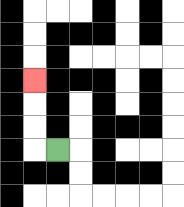{'start': '[2, 6]', 'end': '[1, 3]', 'path_directions': 'L,U,U,U', 'path_coordinates': '[[2, 6], [1, 6], [1, 5], [1, 4], [1, 3]]'}